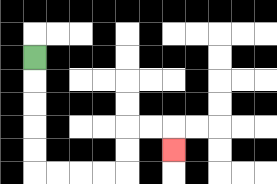{'start': '[1, 2]', 'end': '[7, 6]', 'path_directions': 'D,D,D,D,D,R,R,R,R,U,U,R,R,D', 'path_coordinates': '[[1, 2], [1, 3], [1, 4], [1, 5], [1, 6], [1, 7], [2, 7], [3, 7], [4, 7], [5, 7], [5, 6], [5, 5], [6, 5], [7, 5], [7, 6]]'}